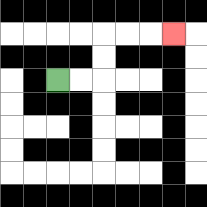{'start': '[2, 3]', 'end': '[7, 1]', 'path_directions': 'R,R,U,U,R,R,R', 'path_coordinates': '[[2, 3], [3, 3], [4, 3], [4, 2], [4, 1], [5, 1], [6, 1], [7, 1]]'}